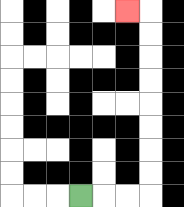{'start': '[3, 8]', 'end': '[5, 0]', 'path_directions': 'R,R,R,U,U,U,U,U,U,U,U,L', 'path_coordinates': '[[3, 8], [4, 8], [5, 8], [6, 8], [6, 7], [6, 6], [6, 5], [6, 4], [6, 3], [6, 2], [6, 1], [6, 0], [5, 0]]'}